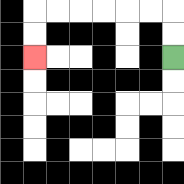{'start': '[7, 2]', 'end': '[1, 2]', 'path_directions': 'U,U,L,L,L,L,L,L,D,D', 'path_coordinates': '[[7, 2], [7, 1], [7, 0], [6, 0], [5, 0], [4, 0], [3, 0], [2, 0], [1, 0], [1, 1], [1, 2]]'}